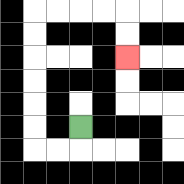{'start': '[3, 5]', 'end': '[5, 2]', 'path_directions': 'D,L,L,U,U,U,U,U,U,R,R,R,R,D,D', 'path_coordinates': '[[3, 5], [3, 6], [2, 6], [1, 6], [1, 5], [1, 4], [1, 3], [1, 2], [1, 1], [1, 0], [2, 0], [3, 0], [4, 0], [5, 0], [5, 1], [5, 2]]'}